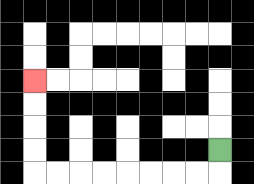{'start': '[9, 6]', 'end': '[1, 3]', 'path_directions': 'D,L,L,L,L,L,L,L,L,U,U,U,U', 'path_coordinates': '[[9, 6], [9, 7], [8, 7], [7, 7], [6, 7], [5, 7], [4, 7], [3, 7], [2, 7], [1, 7], [1, 6], [1, 5], [1, 4], [1, 3]]'}